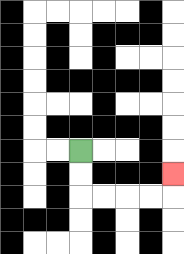{'start': '[3, 6]', 'end': '[7, 7]', 'path_directions': 'D,D,R,R,R,R,U', 'path_coordinates': '[[3, 6], [3, 7], [3, 8], [4, 8], [5, 8], [6, 8], [7, 8], [7, 7]]'}